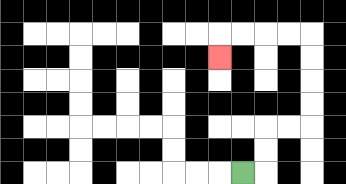{'start': '[10, 7]', 'end': '[9, 2]', 'path_directions': 'R,U,U,R,R,U,U,U,U,L,L,L,L,D', 'path_coordinates': '[[10, 7], [11, 7], [11, 6], [11, 5], [12, 5], [13, 5], [13, 4], [13, 3], [13, 2], [13, 1], [12, 1], [11, 1], [10, 1], [9, 1], [9, 2]]'}